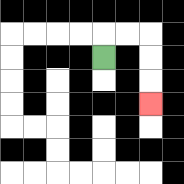{'start': '[4, 2]', 'end': '[6, 4]', 'path_directions': 'U,R,R,D,D,D', 'path_coordinates': '[[4, 2], [4, 1], [5, 1], [6, 1], [6, 2], [6, 3], [6, 4]]'}